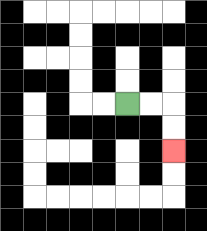{'start': '[5, 4]', 'end': '[7, 6]', 'path_directions': 'R,R,D,D', 'path_coordinates': '[[5, 4], [6, 4], [7, 4], [7, 5], [7, 6]]'}